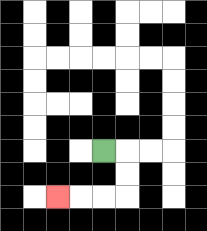{'start': '[4, 6]', 'end': '[2, 8]', 'path_directions': 'R,D,D,L,L,L', 'path_coordinates': '[[4, 6], [5, 6], [5, 7], [5, 8], [4, 8], [3, 8], [2, 8]]'}